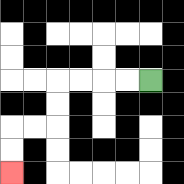{'start': '[6, 3]', 'end': '[0, 7]', 'path_directions': 'L,L,L,L,D,D,L,L,D,D', 'path_coordinates': '[[6, 3], [5, 3], [4, 3], [3, 3], [2, 3], [2, 4], [2, 5], [1, 5], [0, 5], [0, 6], [0, 7]]'}